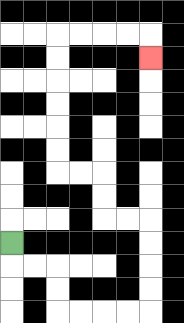{'start': '[0, 10]', 'end': '[6, 2]', 'path_directions': 'D,R,R,D,D,R,R,R,R,U,U,U,U,L,L,U,U,L,L,U,U,U,U,U,U,R,R,R,R,D', 'path_coordinates': '[[0, 10], [0, 11], [1, 11], [2, 11], [2, 12], [2, 13], [3, 13], [4, 13], [5, 13], [6, 13], [6, 12], [6, 11], [6, 10], [6, 9], [5, 9], [4, 9], [4, 8], [4, 7], [3, 7], [2, 7], [2, 6], [2, 5], [2, 4], [2, 3], [2, 2], [2, 1], [3, 1], [4, 1], [5, 1], [6, 1], [6, 2]]'}